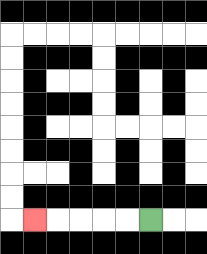{'start': '[6, 9]', 'end': '[1, 9]', 'path_directions': 'L,L,L,L,L', 'path_coordinates': '[[6, 9], [5, 9], [4, 9], [3, 9], [2, 9], [1, 9]]'}